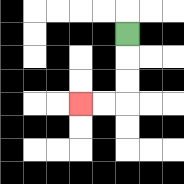{'start': '[5, 1]', 'end': '[3, 4]', 'path_directions': 'D,D,D,L,L', 'path_coordinates': '[[5, 1], [5, 2], [5, 3], [5, 4], [4, 4], [3, 4]]'}